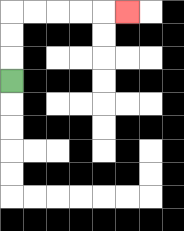{'start': '[0, 3]', 'end': '[5, 0]', 'path_directions': 'U,U,U,R,R,R,R,R', 'path_coordinates': '[[0, 3], [0, 2], [0, 1], [0, 0], [1, 0], [2, 0], [3, 0], [4, 0], [5, 0]]'}